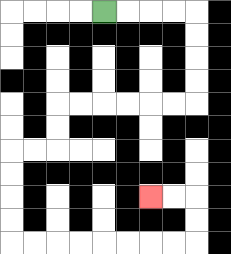{'start': '[4, 0]', 'end': '[6, 8]', 'path_directions': 'R,R,R,R,D,D,D,D,L,L,L,L,L,L,D,D,L,L,D,D,D,D,R,R,R,R,R,R,R,R,U,U,L,L', 'path_coordinates': '[[4, 0], [5, 0], [6, 0], [7, 0], [8, 0], [8, 1], [8, 2], [8, 3], [8, 4], [7, 4], [6, 4], [5, 4], [4, 4], [3, 4], [2, 4], [2, 5], [2, 6], [1, 6], [0, 6], [0, 7], [0, 8], [0, 9], [0, 10], [1, 10], [2, 10], [3, 10], [4, 10], [5, 10], [6, 10], [7, 10], [8, 10], [8, 9], [8, 8], [7, 8], [6, 8]]'}